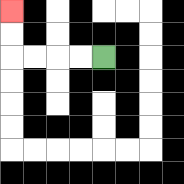{'start': '[4, 2]', 'end': '[0, 0]', 'path_directions': 'L,L,L,L,U,U', 'path_coordinates': '[[4, 2], [3, 2], [2, 2], [1, 2], [0, 2], [0, 1], [0, 0]]'}